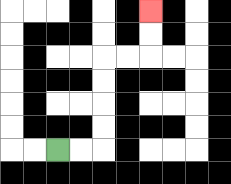{'start': '[2, 6]', 'end': '[6, 0]', 'path_directions': 'R,R,U,U,U,U,R,R,U,U', 'path_coordinates': '[[2, 6], [3, 6], [4, 6], [4, 5], [4, 4], [4, 3], [4, 2], [5, 2], [6, 2], [6, 1], [6, 0]]'}